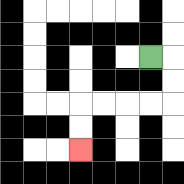{'start': '[6, 2]', 'end': '[3, 6]', 'path_directions': 'R,D,D,L,L,L,L,D,D', 'path_coordinates': '[[6, 2], [7, 2], [7, 3], [7, 4], [6, 4], [5, 4], [4, 4], [3, 4], [3, 5], [3, 6]]'}